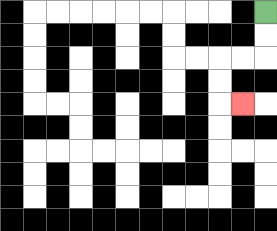{'start': '[11, 0]', 'end': '[10, 4]', 'path_directions': 'D,D,L,L,D,D,R', 'path_coordinates': '[[11, 0], [11, 1], [11, 2], [10, 2], [9, 2], [9, 3], [9, 4], [10, 4]]'}